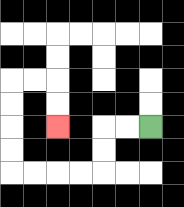{'start': '[6, 5]', 'end': '[2, 5]', 'path_directions': 'L,L,D,D,L,L,L,L,U,U,U,U,R,R,D,D', 'path_coordinates': '[[6, 5], [5, 5], [4, 5], [4, 6], [4, 7], [3, 7], [2, 7], [1, 7], [0, 7], [0, 6], [0, 5], [0, 4], [0, 3], [1, 3], [2, 3], [2, 4], [2, 5]]'}